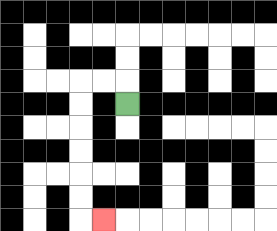{'start': '[5, 4]', 'end': '[4, 9]', 'path_directions': 'U,L,L,D,D,D,D,D,D,R', 'path_coordinates': '[[5, 4], [5, 3], [4, 3], [3, 3], [3, 4], [3, 5], [3, 6], [3, 7], [3, 8], [3, 9], [4, 9]]'}